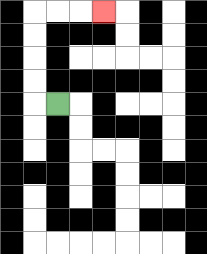{'start': '[2, 4]', 'end': '[4, 0]', 'path_directions': 'L,U,U,U,U,R,R,R', 'path_coordinates': '[[2, 4], [1, 4], [1, 3], [1, 2], [1, 1], [1, 0], [2, 0], [3, 0], [4, 0]]'}